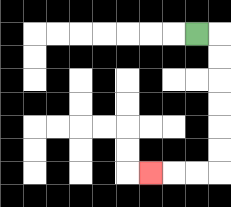{'start': '[8, 1]', 'end': '[6, 7]', 'path_directions': 'R,D,D,D,D,D,D,L,L,L', 'path_coordinates': '[[8, 1], [9, 1], [9, 2], [9, 3], [9, 4], [9, 5], [9, 6], [9, 7], [8, 7], [7, 7], [6, 7]]'}